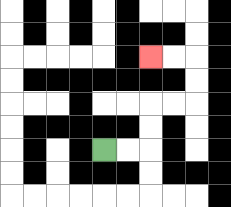{'start': '[4, 6]', 'end': '[6, 2]', 'path_directions': 'R,R,U,U,R,R,U,U,L,L', 'path_coordinates': '[[4, 6], [5, 6], [6, 6], [6, 5], [6, 4], [7, 4], [8, 4], [8, 3], [8, 2], [7, 2], [6, 2]]'}